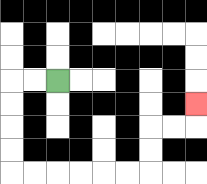{'start': '[2, 3]', 'end': '[8, 4]', 'path_directions': 'L,L,D,D,D,D,R,R,R,R,R,R,U,U,R,R,U', 'path_coordinates': '[[2, 3], [1, 3], [0, 3], [0, 4], [0, 5], [0, 6], [0, 7], [1, 7], [2, 7], [3, 7], [4, 7], [5, 7], [6, 7], [6, 6], [6, 5], [7, 5], [8, 5], [8, 4]]'}